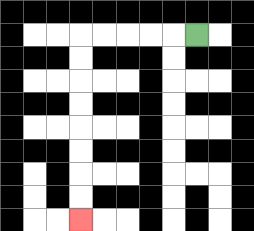{'start': '[8, 1]', 'end': '[3, 9]', 'path_directions': 'L,L,L,L,L,D,D,D,D,D,D,D,D', 'path_coordinates': '[[8, 1], [7, 1], [6, 1], [5, 1], [4, 1], [3, 1], [3, 2], [3, 3], [3, 4], [3, 5], [3, 6], [3, 7], [3, 8], [3, 9]]'}